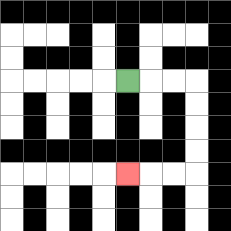{'start': '[5, 3]', 'end': '[5, 7]', 'path_directions': 'R,R,R,D,D,D,D,L,L,L', 'path_coordinates': '[[5, 3], [6, 3], [7, 3], [8, 3], [8, 4], [8, 5], [8, 6], [8, 7], [7, 7], [6, 7], [5, 7]]'}